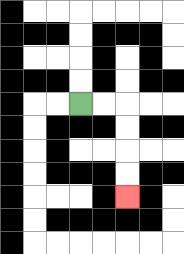{'start': '[3, 4]', 'end': '[5, 8]', 'path_directions': 'R,R,D,D,D,D', 'path_coordinates': '[[3, 4], [4, 4], [5, 4], [5, 5], [5, 6], [5, 7], [5, 8]]'}